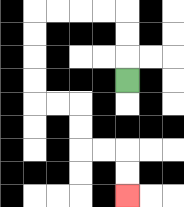{'start': '[5, 3]', 'end': '[5, 8]', 'path_directions': 'U,U,U,L,L,L,L,D,D,D,D,R,R,D,D,R,R,D,D', 'path_coordinates': '[[5, 3], [5, 2], [5, 1], [5, 0], [4, 0], [3, 0], [2, 0], [1, 0], [1, 1], [1, 2], [1, 3], [1, 4], [2, 4], [3, 4], [3, 5], [3, 6], [4, 6], [5, 6], [5, 7], [5, 8]]'}